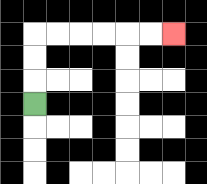{'start': '[1, 4]', 'end': '[7, 1]', 'path_directions': 'U,U,U,R,R,R,R,R,R', 'path_coordinates': '[[1, 4], [1, 3], [1, 2], [1, 1], [2, 1], [3, 1], [4, 1], [5, 1], [6, 1], [7, 1]]'}